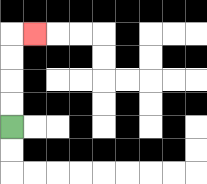{'start': '[0, 5]', 'end': '[1, 1]', 'path_directions': 'U,U,U,U,R', 'path_coordinates': '[[0, 5], [0, 4], [0, 3], [0, 2], [0, 1], [1, 1]]'}